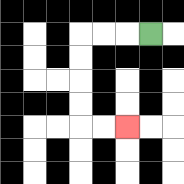{'start': '[6, 1]', 'end': '[5, 5]', 'path_directions': 'L,L,L,D,D,D,D,R,R', 'path_coordinates': '[[6, 1], [5, 1], [4, 1], [3, 1], [3, 2], [3, 3], [3, 4], [3, 5], [4, 5], [5, 5]]'}